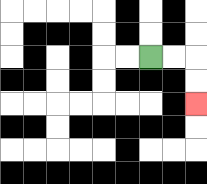{'start': '[6, 2]', 'end': '[8, 4]', 'path_directions': 'R,R,D,D', 'path_coordinates': '[[6, 2], [7, 2], [8, 2], [8, 3], [8, 4]]'}